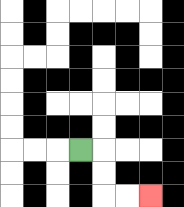{'start': '[3, 6]', 'end': '[6, 8]', 'path_directions': 'R,D,D,R,R', 'path_coordinates': '[[3, 6], [4, 6], [4, 7], [4, 8], [5, 8], [6, 8]]'}